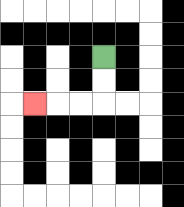{'start': '[4, 2]', 'end': '[1, 4]', 'path_directions': 'D,D,L,L,L', 'path_coordinates': '[[4, 2], [4, 3], [4, 4], [3, 4], [2, 4], [1, 4]]'}